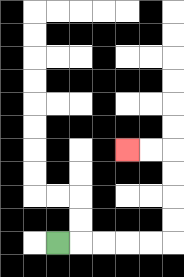{'start': '[2, 10]', 'end': '[5, 6]', 'path_directions': 'R,R,R,R,R,U,U,U,U,L,L', 'path_coordinates': '[[2, 10], [3, 10], [4, 10], [5, 10], [6, 10], [7, 10], [7, 9], [7, 8], [7, 7], [7, 6], [6, 6], [5, 6]]'}